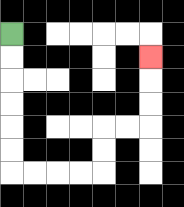{'start': '[0, 1]', 'end': '[6, 2]', 'path_directions': 'D,D,D,D,D,D,R,R,R,R,U,U,R,R,U,U,U', 'path_coordinates': '[[0, 1], [0, 2], [0, 3], [0, 4], [0, 5], [0, 6], [0, 7], [1, 7], [2, 7], [3, 7], [4, 7], [4, 6], [4, 5], [5, 5], [6, 5], [6, 4], [6, 3], [6, 2]]'}